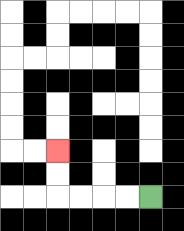{'start': '[6, 8]', 'end': '[2, 6]', 'path_directions': 'L,L,L,L,U,U', 'path_coordinates': '[[6, 8], [5, 8], [4, 8], [3, 8], [2, 8], [2, 7], [2, 6]]'}